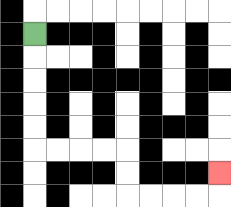{'start': '[1, 1]', 'end': '[9, 7]', 'path_directions': 'D,D,D,D,D,R,R,R,R,D,D,R,R,R,R,U', 'path_coordinates': '[[1, 1], [1, 2], [1, 3], [1, 4], [1, 5], [1, 6], [2, 6], [3, 6], [4, 6], [5, 6], [5, 7], [5, 8], [6, 8], [7, 8], [8, 8], [9, 8], [9, 7]]'}